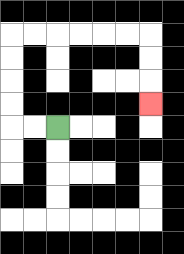{'start': '[2, 5]', 'end': '[6, 4]', 'path_directions': 'L,L,U,U,U,U,R,R,R,R,R,R,D,D,D', 'path_coordinates': '[[2, 5], [1, 5], [0, 5], [0, 4], [0, 3], [0, 2], [0, 1], [1, 1], [2, 1], [3, 1], [4, 1], [5, 1], [6, 1], [6, 2], [6, 3], [6, 4]]'}